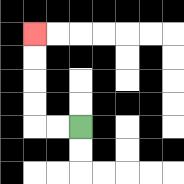{'start': '[3, 5]', 'end': '[1, 1]', 'path_directions': 'L,L,U,U,U,U', 'path_coordinates': '[[3, 5], [2, 5], [1, 5], [1, 4], [1, 3], [1, 2], [1, 1]]'}